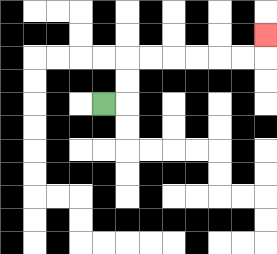{'start': '[4, 4]', 'end': '[11, 1]', 'path_directions': 'R,U,U,R,R,R,R,R,R,U', 'path_coordinates': '[[4, 4], [5, 4], [5, 3], [5, 2], [6, 2], [7, 2], [8, 2], [9, 2], [10, 2], [11, 2], [11, 1]]'}